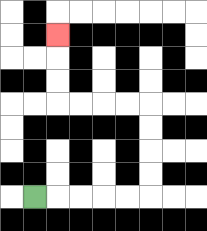{'start': '[1, 8]', 'end': '[2, 1]', 'path_directions': 'R,R,R,R,R,U,U,U,U,L,L,L,L,U,U,U', 'path_coordinates': '[[1, 8], [2, 8], [3, 8], [4, 8], [5, 8], [6, 8], [6, 7], [6, 6], [6, 5], [6, 4], [5, 4], [4, 4], [3, 4], [2, 4], [2, 3], [2, 2], [2, 1]]'}